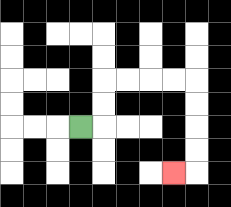{'start': '[3, 5]', 'end': '[7, 7]', 'path_directions': 'R,U,U,R,R,R,R,D,D,D,D,L', 'path_coordinates': '[[3, 5], [4, 5], [4, 4], [4, 3], [5, 3], [6, 3], [7, 3], [8, 3], [8, 4], [8, 5], [8, 6], [8, 7], [7, 7]]'}